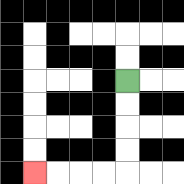{'start': '[5, 3]', 'end': '[1, 7]', 'path_directions': 'D,D,D,D,L,L,L,L', 'path_coordinates': '[[5, 3], [5, 4], [5, 5], [5, 6], [5, 7], [4, 7], [3, 7], [2, 7], [1, 7]]'}